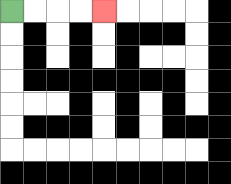{'start': '[0, 0]', 'end': '[4, 0]', 'path_directions': 'R,R,R,R', 'path_coordinates': '[[0, 0], [1, 0], [2, 0], [3, 0], [4, 0]]'}